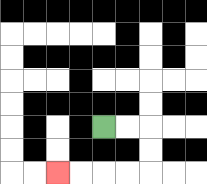{'start': '[4, 5]', 'end': '[2, 7]', 'path_directions': 'R,R,D,D,L,L,L,L', 'path_coordinates': '[[4, 5], [5, 5], [6, 5], [6, 6], [6, 7], [5, 7], [4, 7], [3, 7], [2, 7]]'}